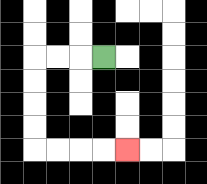{'start': '[4, 2]', 'end': '[5, 6]', 'path_directions': 'L,L,L,D,D,D,D,R,R,R,R', 'path_coordinates': '[[4, 2], [3, 2], [2, 2], [1, 2], [1, 3], [1, 4], [1, 5], [1, 6], [2, 6], [3, 6], [4, 6], [5, 6]]'}